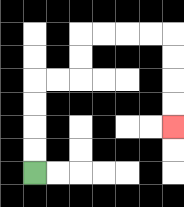{'start': '[1, 7]', 'end': '[7, 5]', 'path_directions': 'U,U,U,U,R,R,U,U,R,R,R,R,D,D,D,D', 'path_coordinates': '[[1, 7], [1, 6], [1, 5], [1, 4], [1, 3], [2, 3], [3, 3], [3, 2], [3, 1], [4, 1], [5, 1], [6, 1], [7, 1], [7, 2], [7, 3], [7, 4], [7, 5]]'}